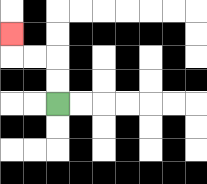{'start': '[2, 4]', 'end': '[0, 1]', 'path_directions': 'U,U,L,L,U', 'path_coordinates': '[[2, 4], [2, 3], [2, 2], [1, 2], [0, 2], [0, 1]]'}